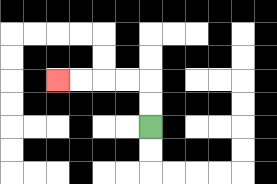{'start': '[6, 5]', 'end': '[2, 3]', 'path_directions': 'U,U,L,L,L,L', 'path_coordinates': '[[6, 5], [6, 4], [6, 3], [5, 3], [4, 3], [3, 3], [2, 3]]'}